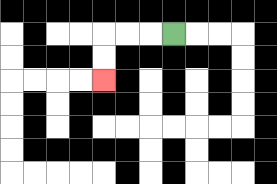{'start': '[7, 1]', 'end': '[4, 3]', 'path_directions': 'L,L,L,D,D', 'path_coordinates': '[[7, 1], [6, 1], [5, 1], [4, 1], [4, 2], [4, 3]]'}